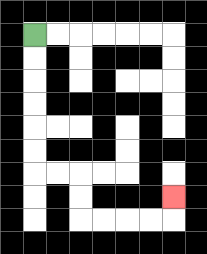{'start': '[1, 1]', 'end': '[7, 8]', 'path_directions': 'D,D,D,D,D,D,R,R,D,D,R,R,R,R,U', 'path_coordinates': '[[1, 1], [1, 2], [1, 3], [1, 4], [1, 5], [1, 6], [1, 7], [2, 7], [3, 7], [3, 8], [3, 9], [4, 9], [5, 9], [6, 9], [7, 9], [7, 8]]'}